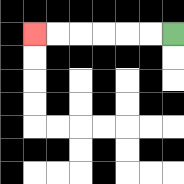{'start': '[7, 1]', 'end': '[1, 1]', 'path_directions': 'L,L,L,L,L,L', 'path_coordinates': '[[7, 1], [6, 1], [5, 1], [4, 1], [3, 1], [2, 1], [1, 1]]'}